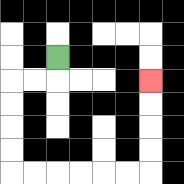{'start': '[2, 2]', 'end': '[6, 3]', 'path_directions': 'D,L,L,D,D,D,D,R,R,R,R,R,R,U,U,U,U', 'path_coordinates': '[[2, 2], [2, 3], [1, 3], [0, 3], [0, 4], [0, 5], [0, 6], [0, 7], [1, 7], [2, 7], [3, 7], [4, 7], [5, 7], [6, 7], [6, 6], [6, 5], [6, 4], [6, 3]]'}